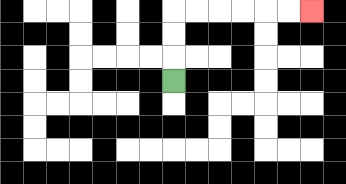{'start': '[7, 3]', 'end': '[13, 0]', 'path_directions': 'U,U,U,R,R,R,R,R,R', 'path_coordinates': '[[7, 3], [7, 2], [7, 1], [7, 0], [8, 0], [9, 0], [10, 0], [11, 0], [12, 0], [13, 0]]'}